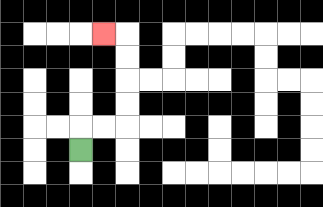{'start': '[3, 6]', 'end': '[4, 1]', 'path_directions': 'U,R,R,U,U,U,U,L', 'path_coordinates': '[[3, 6], [3, 5], [4, 5], [5, 5], [5, 4], [5, 3], [5, 2], [5, 1], [4, 1]]'}